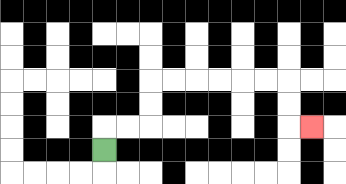{'start': '[4, 6]', 'end': '[13, 5]', 'path_directions': 'U,R,R,U,U,R,R,R,R,R,R,D,D,R', 'path_coordinates': '[[4, 6], [4, 5], [5, 5], [6, 5], [6, 4], [6, 3], [7, 3], [8, 3], [9, 3], [10, 3], [11, 3], [12, 3], [12, 4], [12, 5], [13, 5]]'}